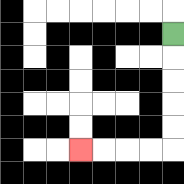{'start': '[7, 1]', 'end': '[3, 6]', 'path_directions': 'D,D,D,D,D,L,L,L,L', 'path_coordinates': '[[7, 1], [7, 2], [7, 3], [7, 4], [7, 5], [7, 6], [6, 6], [5, 6], [4, 6], [3, 6]]'}